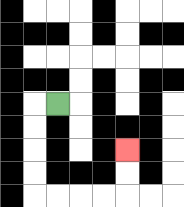{'start': '[2, 4]', 'end': '[5, 6]', 'path_directions': 'L,D,D,D,D,R,R,R,R,U,U', 'path_coordinates': '[[2, 4], [1, 4], [1, 5], [1, 6], [1, 7], [1, 8], [2, 8], [3, 8], [4, 8], [5, 8], [5, 7], [5, 6]]'}